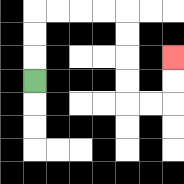{'start': '[1, 3]', 'end': '[7, 2]', 'path_directions': 'U,U,U,R,R,R,R,D,D,D,D,R,R,U,U', 'path_coordinates': '[[1, 3], [1, 2], [1, 1], [1, 0], [2, 0], [3, 0], [4, 0], [5, 0], [5, 1], [5, 2], [5, 3], [5, 4], [6, 4], [7, 4], [7, 3], [7, 2]]'}